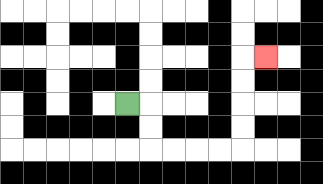{'start': '[5, 4]', 'end': '[11, 2]', 'path_directions': 'R,D,D,R,R,R,R,U,U,U,U,R', 'path_coordinates': '[[5, 4], [6, 4], [6, 5], [6, 6], [7, 6], [8, 6], [9, 6], [10, 6], [10, 5], [10, 4], [10, 3], [10, 2], [11, 2]]'}